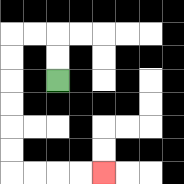{'start': '[2, 3]', 'end': '[4, 7]', 'path_directions': 'U,U,L,L,D,D,D,D,D,D,R,R,R,R', 'path_coordinates': '[[2, 3], [2, 2], [2, 1], [1, 1], [0, 1], [0, 2], [0, 3], [0, 4], [0, 5], [0, 6], [0, 7], [1, 7], [2, 7], [3, 7], [4, 7]]'}